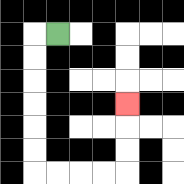{'start': '[2, 1]', 'end': '[5, 4]', 'path_directions': 'L,D,D,D,D,D,D,R,R,R,R,U,U,U', 'path_coordinates': '[[2, 1], [1, 1], [1, 2], [1, 3], [1, 4], [1, 5], [1, 6], [1, 7], [2, 7], [3, 7], [4, 7], [5, 7], [5, 6], [5, 5], [5, 4]]'}